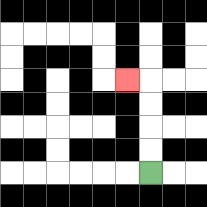{'start': '[6, 7]', 'end': '[5, 3]', 'path_directions': 'U,U,U,U,L', 'path_coordinates': '[[6, 7], [6, 6], [6, 5], [6, 4], [6, 3], [5, 3]]'}